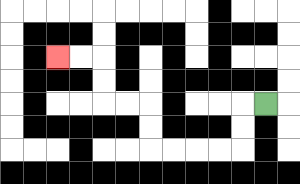{'start': '[11, 4]', 'end': '[2, 2]', 'path_directions': 'L,D,D,L,L,L,L,U,U,L,L,U,U,L,L', 'path_coordinates': '[[11, 4], [10, 4], [10, 5], [10, 6], [9, 6], [8, 6], [7, 6], [6, 6], [6, 5], [6, 4], [5, 4], [4, 4], [4, 3], [4, 2], [3, 2], [2, 2]]'}